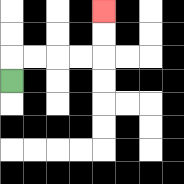{'start': '[0, 3]', 'end': '[4, 0]', 'path_directions': 'U,R,R,R,R,U,U', 'path_coordinates': '[[0, 3], [0, 2], [1, 2], [2, 2], [3, 2], [4, 2], [4, 1], [4, 0]]'}